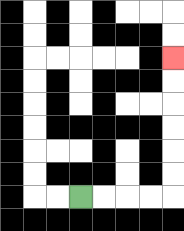{'start': '[3, 8]', 'end': '[7, 2]', 'path_directions': 'R,R,R,R,U,U,U,U,U,U', 'path_coordinates': '[[3, 8], [4, 8], [5, 8], [6, 8], [7, 8], [7, 7], [7, 6], [7, 5], [7, 4], [7, 3], [7, 2]]'}